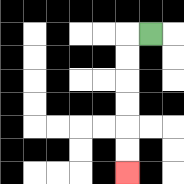{'start': '[6, 1]', 'end': '[5, 7]', 'path_directions': 'L,D,D,D,D,D,D', 'path_coordinates': '[[6, 1], [5, 1], [5, 2], [5, 3], [5, 4], [5, 5], [5, 6], [5, 7]]'}